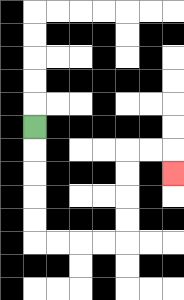{'start': '[1, 5]', 'end': '[7, 7]', 'path_directions': 'D,D,D,D,D,R,R,R,R,U,U,U,U,R,R,D', 'path_coordinates': '[[1, 5], [1, 6], [1, 7], [1, 8], [1, 9], [1, 10], [2, 10], [3, 10], [4, 10], [5, 10], [5, 9], [5, 8], [5, 7], [5, 6], [6, 6], [7, 6], [7, 7]]'}